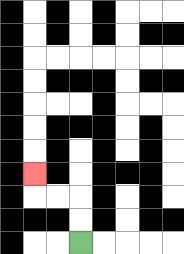{'start': '[3, 10]', 'end': '[1, 7]', 'path_directions': 'U,U,L,L,U', 'path_coordinates': '[[3, 10], [3, 9], [3, 8], [2, 8], [1, 8], [1, 7]]'}